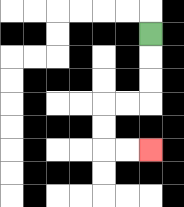{'start': '[6, 1]', 'end': '[6, 6]', 'path_directions': 'D,D,D,L,L,D,D,R,R', 'path_coordinates': '[[6, 1], [6, 2], [6, 3], [6, 4], [5, 4], [4, 4], [4, 5], [4, 6], [5, 6], [6, 6]]'}